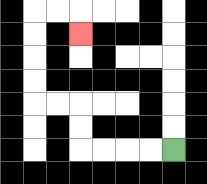{'start': '[7, 6]', 'end': '[3, 1]', 'path_directions': 'L,L,L,L,U,U,L,L,U,U,U,U,R,R,D', 'path_coordinates': '[[7, 6], [6, 6], [5, 6], [4, 6], [3, 6], [3, 5], [3, 4], [2, 4], [1, 4], [1, 3], [1, 2], [1, 1], [1, 0], [2, 0], [3, 0], [3, 1]]'}